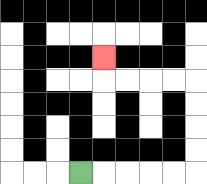{'start': '[3, 7]', 'end': '[4, 2]', 'path_directions': 'R,R,R,R,R,U,U,U,U,L,L,L,L,U', 'path_coordinates': '[[3, 7], [4, 7], [5, 7], [6, 7], [7, 7], [8, 7], [8, 6], [8, 5], [8, 4], [8, 3], [7, 3], [6, 3], [5, 3], [4, 3], [4, 2]]'}